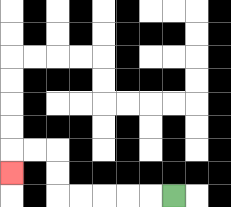{'start': '[7, 8]', 'end': '[0, 7]', 'path_directions': 'L,L,L,L,L,U,U,L,L,D', 'path_coordinates': '[[7, 8], [6, 8], [5, 8], [4, 8], [3, 8], [2, 8], [2, 7], [2, 6], [1, 6], [0, 6], [0, 7]]'}